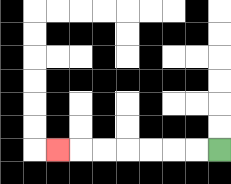{'start': '[9, 6]', 'end': '[2, 6]', 'path_directions': 'L,L,L,L,L,L,L', 'path_coordinates': '[[9, 6], [8, 6], [7, 6], [6, 6], [5, 6], [4, 6], [3, 6], [2, 6]]'}